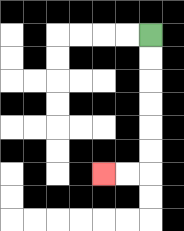{'start': '[6, 1]', 'end': '[4, 7]', 'path_directions': 'D,D,D,D,D,D,L,L', 'path_coordinates': '[[6, 1], [6, 2], [6, 3], [6, 4], [6, 5], [6, 6], [6, 7], [5, 7], [4, 7]]'}